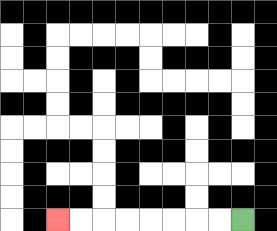{'start': '[10, 9]', 'end': '[2, 9]', 'path_directions': 'L,L,L,L,L,L,L,L', 'path_coordinates': '[[10, 9], [9, 9], [8, 9], [7, 9], [6, 9], [5, 9], [4, 9], [3, 9], [2, 9]]'}